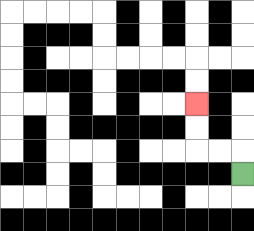{'start': '[10, 7]', 'end': '[8, 4]', 'path_directions': 'U,L,L,U,U', 'path_coordinates': '[[10, 7], [10, 6], [9, 6], [8, 6], [8, 5], [8, 4]]'}